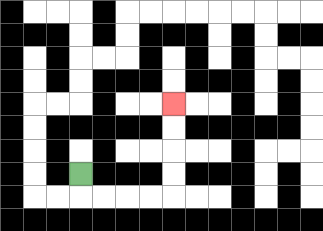{'start': '[3, 7]', 'end': '[7, 4]', 'path_directions': 'D,R,R,R,R,U,U,U,U', 'path_coordinates': '[[3, 7], [3, 8], [4, 8], [5, 8], [6, 8], [7, 8], [7, 7], [7, 6], [7, 5], [7, 4]]'}